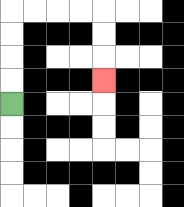{'start': '[0, 4]', 'end': '[4, 3]', 'path_directions': 'U,U,U,U,R,R,R,R,D,D,D', 'path_coordinates': '[[0, 4], [0, 3], [0, 2], [0, 1], [0, 0], [1, 0], [2, 0], [3, 0], [4, 0], [4, 1], [4, 2], [4, 3]]'}